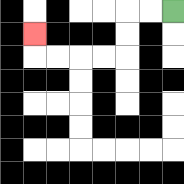{'start': '[7, 0]', 'end': '[1, 1]', 'path_directions': 'L,L,D,D,L,L,L,L,U', 'path_coordinates': '[[7, 0], [6, 0], [5, 0], [5, 1], [5, 2], [4, 2], [3, 2], [2, 2], [1, 2], [1, 1]]'}